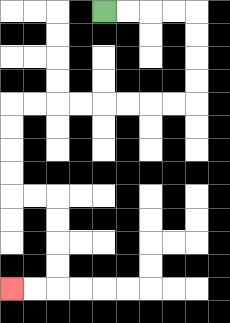{'start': '[4, 0]', 'end': '[0, 12]', 'path_directions': 'R,R,R,R,D,D,D,D,L,L,L,L,L,L,L,L,D,D,D,D,R,R,D,D,D,D,L,L', 'path_coordinates': '[[4, 0], [5, 0], [6, 0], [7, 0], [8, 0], [8, 1], [8, 2], [8, 3], [8, 4], [7, 4], [6, 4], [5, 4], [4, 4], [3, 4], [2, 4], [1, 4], [0, 4], [0, 5], [0, 6], [0, 7], [0, 8], [1, 8], [2, 8], [2, 9], [2, 10], [2, 11], [2, 12], [1, 12], [0, 12]]'}